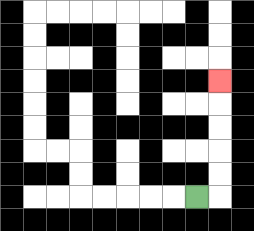{'start': '[8, 8]', 'end': '[9, 3]', 'path_directions': 'R,U,U,U,U,U', 'path_coordinates': '[[8, 8], [9, 8], [9, 7], [9, 6], [9, 5], [9, 4], [9, 3]]'}